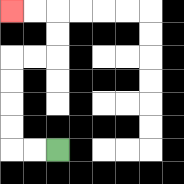{'start': '[2, 6]', 'end': '[0, 0]', 'path_directions': 'L,L,U,U,U,U,R,R,U,U,L,L', 'path_coordinates': '[[2, 6], [1, 6], [0, 6], [0, 5], [0, 4], [0, 3], [0, 2], [1, 2], [2, 2], [2, 1], [2, 0], [1, 0], [0, 0]]'}